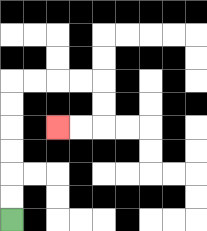{'start': '[0, 9]', 'end': '[2, 5]', 'path_directions': 'U,U,U,U,U,U,R,R,R,R,D,D,L,L', 'path_coordinates': '[[0, 9], [0, 8], [0, 7], [0, 6], [0, 5], [0, 4], [0, 3], [1, 3], [2, 3], [3, 3], [4, 3], [4, 4], [4, 5], [3, 5], [2, 5]]'}